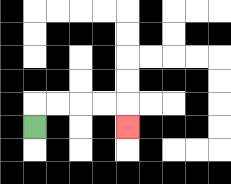{'start': '[1, 5]', 'end': '[5, 5]', 'path_directions': 'U,R,R,R,R,D', 'path_coordinates': '[[1, 5], [1, 4], [2, 4], [3, 4], [4, 4], [5, 4], [5, 5]]'}